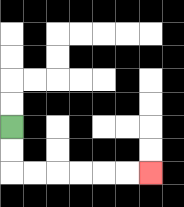{'start': '[0, 5]', 'end': '[6, 7]', 'path_directions': 'D,D,R,R,R,R,R,R', 'path_coordinates': '[[0, 5], [0, 6], [0, 7], [1, 7], [2, 7], [3, 7], [4, 7], [5, 7], [6, 7]]'}